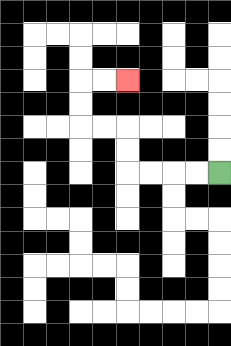{'start': '[9, 7]', 'end': '[5, 3]', 'path_directions': 'L,L,L,L,U,U,L,L,U,U,R,R', 'path_coordinates': '[[9, 7], [8, 7], [7, 7], [6, 7], [5, 7], [5, 6], [5, 5], [4, 5], [3, 5], [3, 4], [3, 3], [4, 3], [5, 3]]'}